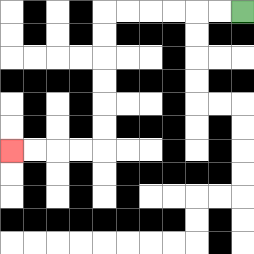{'start': '[10, 0]', 'end': '[0, 6]', 'path_directions': 'L,L,L,L,L,L,D,D,D,D,D,D,L,L,L,L', 'path_coordinates': '[[10, 0], [9, 0], [8, 0], [7, 0], [6, 0], [5, 0], [4, 0], [4, 1], [4, 2], [4, 3], [4, 4], [4, 5], [4, 6], [3, 6], [2, 6], [1, 6], [0, 6]]'}